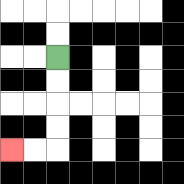{'start': '[2, 2]', 'end': '[0, 6]', 'path_directions': 'D,D,D,D,L,L', 'path_coordinates': '[[2, 2], [2, 3], [2, 4], [2, 5], [2, 6], [1, 6], [0, 6]]'}